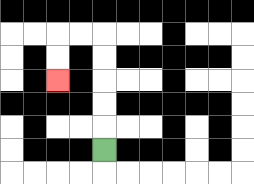{'start': '[4, 6]', 'end': '[2, 3]', 'path_directions': 'U,U,U,U,U,L,L,D,D', 'path_coordinates': '[[4, 6], [4, 5], [4, 4], [4, 3], [4, 2], [4, 1], [3, 1], [2, 1], [2, 2], [2, 3]]'}